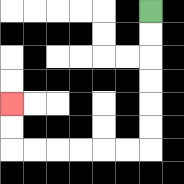{'start': '[6, 0]', 'end': '[0, 4]', 'path_directions': 'D,D,D,D,D,D,L,L,L,L,L,L,U,U', 'path_coordinates': '[[6, 0], [6, 1], [6, 2], [6, 3], [6, 4], [6, 5], [6, 6], [5, 6], [4, 6], [3, 6], [2, 6], [1, 6], [0, 6], [0, 5], [0, 4]]'}